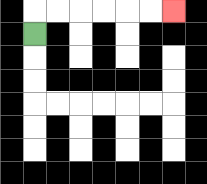{'start': '[1, 1]', 'end': '[7, 0]', 'path_directions': 'U,R,R,R,R,R,R', 'path_coordinates': '[[1, 1], [1, 0], [2, 0], [3, 0], [4, 0], [5, 0], [6, 0], [7, 0]]'}